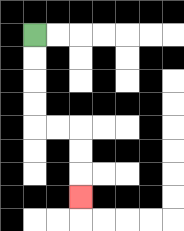{'start': '[1, 1]', 'end': '[3, 8]', 'path_directions': 'D,D,D,D,R,R,D,D,D', 'path_coordinates': '[[1, 1], [1, 2], [1, 3], [1, 4], [1, 5], [2, 5], [3, 5], [3, 6], [3, 7], [3, 8]]'}